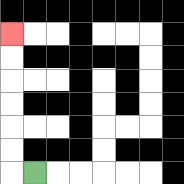{'start': '[1, 7]', 'end': '[0, 1]', 'path_directions': 'L,U,U,U,U,U,U', 'path_coordinates': '[[1, 7], [0, 7], [0, 6], [0, 5], [0, 4], [0, 3], [0, 2], [0, 1]]'}